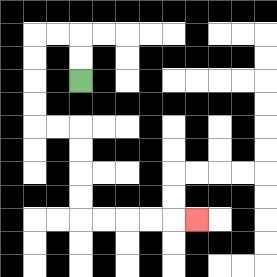{'start': '[3, 3]', 'end': '[8, 9]', 'path_directions': 'U,U,L,L,D,D,D,D,R,R,D,D,D,D,R,R,R,R,R', 'path_coordinates': '[[3, 3], [3, 2], [3, 1], [2, 1], [1, 1], [1, 2], [1, 3], [1, 4], [1, 5], [2, 5], [3, 5], [3, 6], [3, 7], [3, 8], [3, 9], [4, 9], [5, 9], [6, 9], [7, 9], [8, 9]]'}